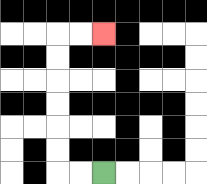{'start': '[4, 7]', 'end': '[4, 1]', 'path_directions': 'L,L,U,U,U,U,U,U,R,R', 'path_coordinates': '[[4, 7], [3, 7], [2, 7], [2, 6], [2, 5], [2, 4], [2, 3], [2, 2], [2, 1], [3, 1], [4, 1]]'}